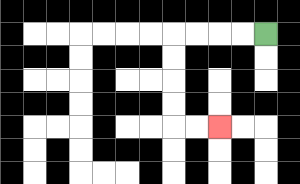{'start': '[11, 1]', 'end': '[9, 5]', 'path_directions': 'L,L,L,L,D,D,D,D,R,R', 'path_coordinates': '[[11, 1], [10, 1], [9, 1], [8, 1], [7, 1], [7, 2], [7, 3], [7, 4], [7, 5], [8, 5], [9, 5]]'}